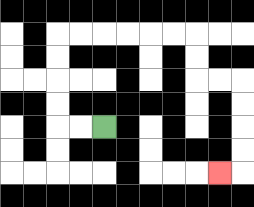{'start': '[4, 5]', 'end': '[9, 7]', 'path_directions': 'L,L,U,U,U,U,R,R,R,R,R,R,D,D,R,R,D,D,D,D,L', 'path_coordinates': '[[4, 5], [3, 5], [2, 5], [2, 4], [2, 3], [2, 2], [2, 1], [3, 1], [4, 1], [5, 1], [6, 1], [7, 1], [8, 1], [8, 2], [8, 3], [9, 3], [10, 3], [10, 4], [10, 5], [10, 6], [10, 7], [9, 7]]'}